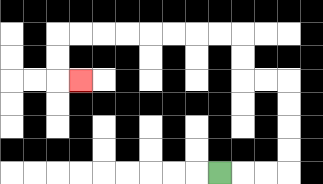{'start': '[9, 7]', 'end': '[3, 3]', 'path_directions': 'R,R,R,U,U,U,U,L,L,U,U,L,L,L,L,L,L,L,L,D,D,R', 'path_coordinates': '[[9, 7], [10, 7], [11, 7], [12, 7], [12, 6], [12, 5], [12, 4], [12, 3], [11, 3], [10, 3], [10, 2], [10, 1], [9, 1], [8, 1], [7, 1], [6, 1], [5, 1], [4, 1], [3, 1], [2, 1], [2, 2], [2, 3], [3, 3]]'}